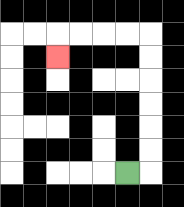{'start': '[5, 7]', 'end': '[2, 2]', 'path_directions': 'R,U,U,U,U,U,U,L,L,L,L,D', 'path_coordinates': '[[5, 7], [6, 7], [6, 6], [6, 5], [6, 4], [6, 3], [6, 2], [6, 1], [5, 1], [4, 1], [3, 1], [2, 1], [2, 2]]'}